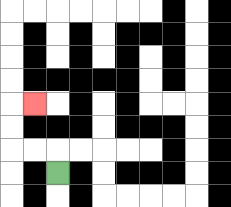{'start': '[2, 7]', 'end': '[1, 4]', 'path_directions': 'U,L,L,U,U,R', 'path_coordinates': '[[2, 7], [2, 6], [1, 6], [0, 6], [0, 5], [0, 4], [1, 4]]'}